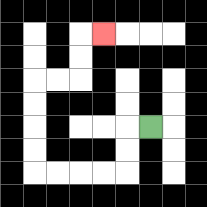{'start': '[6, 5]', 'end': '[4, 1]', 'path_directions': 'L,D,D,L,L,L,L,U,U,U,U,R,R,U,U,R', 'path_coordinates': '[[6, 5], [5, 5], [5, 6], [5, 7], [4, 7], [3, 7], [2, 7], [1, 7], [1, 6], [1, 5], [1, 4], [1, 3], [2, 3], [3, 3], [3, 2], [3, 1], [4, 1]]'}